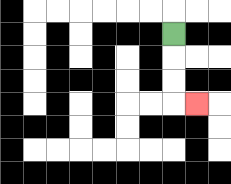{'start': '[7, 1]', 'end': '[8, 4]', 'path_directions': 'D,D,D,R', 'path_coordinates': '[[7, 1], [7, 2], [7, 3], [7, 4], [8, 4]]'}